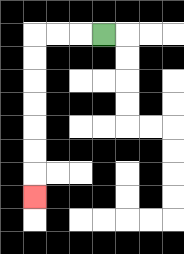{'start': '[4, 1]', 'end': '[1, 8]', 'path_directions': 'L,L,L,D,D,D,D,D,D,D', 'path_coordinates': '[[4, 1], [3, 1], [2, 1], [1, 1], [1, 2], [1, 3], [1, 4], [1, 5], [1, 6], [1, 7], [1, 8]]'}